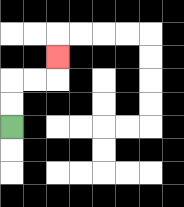{'start': '[0, 5]', 'end': '[2, 2]', 'path_directions': 'U,U,R,R,U', 'path_coordinates': '[[0, 5], [0, 4], [0, 3], [1, 3], [2, 3], [2, 2]]'}